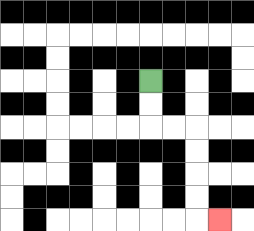{'start': '[6, 3]', 'end': '[9, 9]', 'path_directions': 'D,D,R,R,D,D,D,D,R', 'path_coordinates': '[[6, 3], [6, 4], [6, 5], [7, 5], [8, 5], [8, 6], [8, 7], [8, 8], [8, 9], [9, 9]]'}